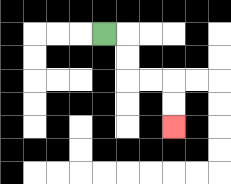{'start': '[4, 1]', 'end': '[7, 5]', 'path_directions': 'R,D,D,R,R,D,D', 'path_coordinates': '[[4, 1], [5, 1], [5, 2], [5, 3], [6, 3], [7, 3], [7, 4], [7, 5]]'}